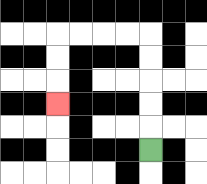{'start': '[6, 6]', 'end': '[2, 4]', 'path_directions': 'U,U,U,U,U,L,L,L,L,D,D,D', 'path_coordinates': '[[6, 6], [6, 5], [6, 4], [6, 3], [6, 2], [6, 1], [5, 1], [4, 1], [3, 1], [2, 1], [2, 2], [2, 3], [2, 4]]'}